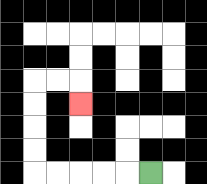{'start': '[6, 7]', 'end': '[3, 4]', 'path_directions': 'L,L,L,L,L,U,U,U,U,R,R,D', 'path_coordinates': '[[6, 7], [5, 7], [4, 7], [3, 7], [2, 7], [1, 7], [1, 6], [1, 5], [1, 4], [1, 3], [2, 3], [3, 3], [3, 4]]'}